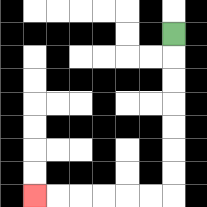{'start': '[7, 1]', 'end': '[1, 8]', 'path_directions': 'D,D,D,D,D,D,D,L,L,L,L,L,L', 'path_coordinates': '[[7, 1], [7, 2], [7, 3], [7, 4], [7, 5], [7, 6], [7, 7], [7, 8], [6, 8], [5, 8], [4, 8], [3, 8], [2, 8], [1, 8]]'}